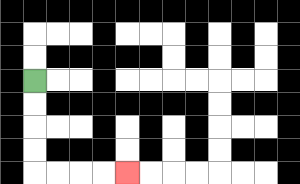{'start': '[1, 3]', 'end': '[5, 7]', 'path_directions': 'D,D,D,D,R,R,R,R', 'path_coordinates': '[[1, 3], [1, 4], [1, 5], [1, 6], [1, 7], [2, 7], [3, 7], [4, 7], [5, 7]]'}